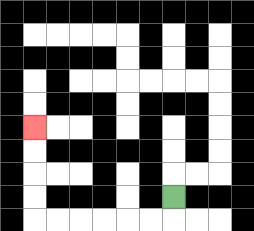{'start': '[7, 8]', 'end': '[1, 5]', 'path_directions': 'D,L,L,L,L,L,L,U,U,U,U', 'path_coordinates': '[[7, 8], [7, 9], [6, 9], [5, 9], [4, 9], [3, 9], [2, 9], [1, 9], [1, 8], [1, 7], [1, 6], [1, 5]]'}